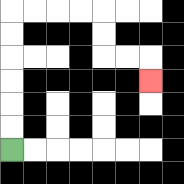{'start': '[0, 6]', 'end': '[6, 3]', 'path_directions': 'U,U,U,U,U,U,R,R,R,R,D,D,R,R,D', 'path_coordinates': '[[0, 6], [0, 5], [0, 4], [0, 3], [0, 2], [0, 1], [0, 0], [1, 0], [2, 0], [3, 0], [4, 0], [4, 1], [4, 2], [5, 2], [6, 2], [6, 3]]'}